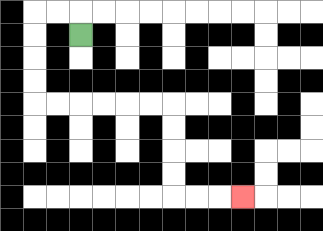{'start': '[3, 1]', 'end': '[10, 8]', 'path_directions': 'U,L,L,D,D,D,D,R,R,R,R,R,R,D,D,D,D,R,R,R', 'path_coordinates': '[[3, 1], [3, 0], [2, 0], [1, 0], [1, 1], [1, 2], [1, 3], [1, 4], [2, 4], [3, 4], [4, 4], [5, 4], [6, 4], [7, 4], [7, 5], [7, 6], [7, 7], [7, 8], [8, 8], [9, 8], [10, 8]]'}